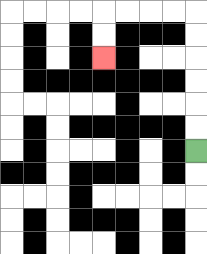{'start': '[8, 6]', 'end': '[4, 2]', 'path_directions': 'U,U,U,U,U,U,L,L,L,L,D,D', 'path_coordinates': '[[8, 6], [8, 5], [8, 4], [8, 3], [8, 2], [8, 1], [8, 0], [7, 0], [6, 0], [5, 0], [4, 0], [4, 1], [4, 2]]'}